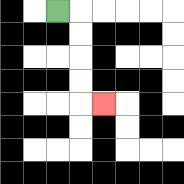{'start': '[2, 0]', 'end': '[4, 4]', 'path_directions': 'R,D,D,D,D,R', 'path_coordinates': '[[2, 0], [3, 0], [3, 1], [3, 2], [3, 3], [3, 4], [4, 4]]'}